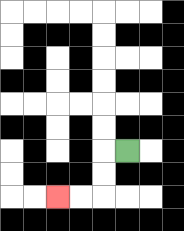{'start': '[5, 6]', 'end': '[2, 8]', 'path_directions': 'L,D,D,L,L', 'path_coordinates': '[[5, 6], [4, 6], [4, 7], [4, 8], [3, 8], [2, 8]]'}